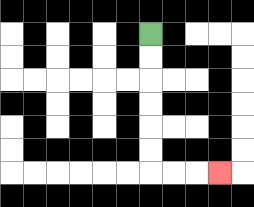{'start': '[6, 1]', 'end': '[9, 7]', 'path_directions': 'D,D,D,D,D,D,R,R,R', 'path_coordinates': '[[6, 1], [6, 2], [6, 3], [6, 4], [6, 5], [6, 6], [6, 7], [7, 7], [8, 7], [9, 7]]'}